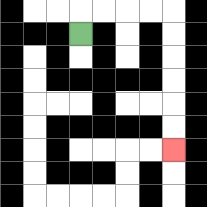{'start': '[3, 1]', 'end': '[7, 6]', 'path_directions': 'U,R,R,R,R,D,D,D,D,D,D', 'path_coordinates': '[[3, 1], [3, 0], [4, 0], [5, 0], [6, 0], [7, 0], [7, 1], [7, 2], [7, 3], [7, 4], [7, 5], [7, 6]]'}